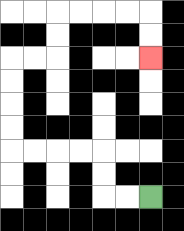{'start': '[6, 8]', 'end': '[6, 2]', 'path_directions': 'L,L,U,U,L,L,L,L,U,U,U,U,R,R,U,U,R,R,R,R,D,D', 'path_coordinates': '[[6, 8], [5, 8], [4, 8], [4, 7], [4, 6], [3, 6], [2, 6], [1, 6], [0, 6], [0, 5], [0, 4], [0, 3], [0, 2], [1, 2], [2, 2], [2, 1], [2, 0], [3, 0], [4, 0], [5, 0], [6, 0], [6, 1], [6, 2]]'}